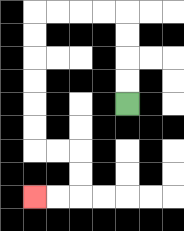{'start': '[5, 4]', 'end': '[1, 8]', 'path_directions': 'U,U,U,U,L,L,L,L,D,D,D,D,D,D,R,R,D,D,L,L', 'path_coordinates': '[[5, 4], [5, 3], [5, 2], [5, 1], [5, 0], [4, 0], [3, 0], [2, 0], [1, 0], [1, 1], [1, 2], [1, 3], [1, 4], [1, 5], [1, 6], [2, 6], [3, 6], [3, 7], [3, 8], [2, 8], [1, 8]]'}